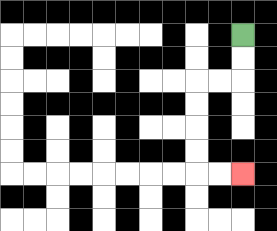{'start': '[10, 1]', 'end': '[10, 7]', 'path_directions': 'D,D,L,L,D,D,D,D,R,R', 'path_coordinates': '[[10, 1], [10, 2], [10, 3], [9, 3], [8, 3], [8, 4], [8, 5], [8, 6], [8, 7], [9, 7], [10, 7]]'}